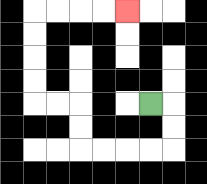{'start': '[6, 4]', 'end': '[5, 0]', 'path_directions': 'R,D,D,L,L,L,L,U,U,L,L,U,U,U,U,R,R,R,R', 'path_coordinates': '[[6, 4], [7, 4], [7, 5], [7, 6], [6, 6], [5, 6], [4, 6], [3, 6], [3, 5], [3, 4], [2, 4], [1, 4], [1, 3], [1, 2], [1, 1], [1, 0], [2, 0], [3, 0], [4, 0], [5, 0]]'}